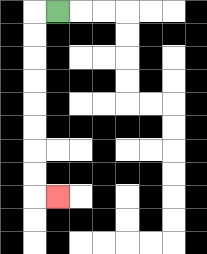{'start': '[2, 0]', 'end': '[2, 8]', 'path_directions': 'L,D,D,D,D,D,D,D,D,R', 'path_coordinates': '[[2, 0], [1, 0], [1, 1], [1, 2], [1, 3], [1, 4], [1, 5], [1, 6], [1, 7], [1, 8], [2, 8]]'}